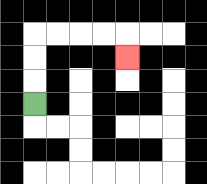{'start': '[1, 4]', 'end': '[5, 2]', 'path_directions': 'U,U,U,R,R,R,R,D', 'path_coordinates': '[[1, 4], [1, 3], [1, 2], [1, 1], [2, 1], [3, 1], [4, 1], [5, 1], [5, 2]]'}